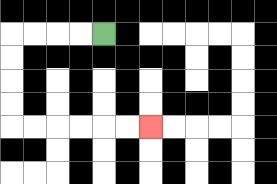{'start': '[4, 1]', 'end': '[6, 5]', 'path_directions': 'L,L,L,L,D,D,D,D,R,R,R,R,R,R', 'path_coordinates': '[[4, 1], [3, 1], [2, 1], [1, 1], [0, 1], [0, 2], [0, 3], [0, 4], [0, 5], [1, 5], [2, 5], [3, 5], [4, 5], [5, 5], [6, 5]]'}